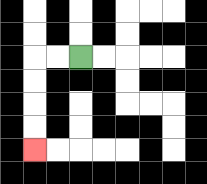{'start': '[3, 2]', 'end': '[1, 6]', 'path_directions': 'L,L,D,D,D,D', 'path_coordinates': '[[3, 2], [2, 2], [1, 2], [1, 3], [1, 4], [1, 5], [1, 6]]'}